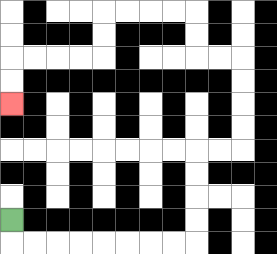{'start': '[0, 9]', 'end': '[0, 4]', 'path_directions': 'D,R,R,R,R,R,R,R,R,U,U,U,U,R,R,U,U,U,U,L,L,U,U,L,L,L,L,D,D,L,L,L,L,D,D', 'path_coordinates': '[[0, 9], [0, 10], [1, 10], [2, 10], [3, 10], [4, 10], [5, 10], [6, 10], [7, 10], [8, 10], [8, 9], [8, 8], [8, 7], [8, 6], [9, 6], [10, 6], [10, 5], [10, 4], [10, 3], [10, 2], [9, 2], [8, 2], [8, 1], [8, 0], [7, 0], [6, 0], [5, 0], [4, 0], [4, 1], [4, 2], [3, 2], [2, 2], [1, 2], [0, 2], [0, 3], [0, 4]]'}